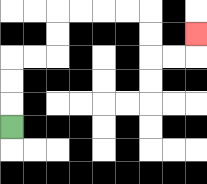{'start': '[0, 5]', 'end': '[8, 1]', 'path_directions': 'U,U,U,R,R,U,U,R,R,R,R,D,D,R,R,U', 'path_coordinates': '[[0, 5], [0, 4], [0, 3], [0, 2], [1, 2], [2, 2], [2, 1], [2, 0], [3, 0], [4, 0], [5, 0], [6, 0], [6, 1], [6, 2], [7, 2], [8, 2], [8, 1]]'}